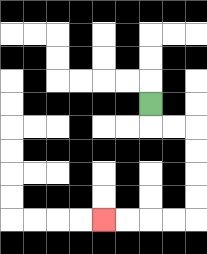{'start': '[6, 4]', 'end': '[4, 9]', 'path_directions': 'D,R,R,D,D,D,D,L,L,L,L', 'path_coordinates': '[[6, 4], [6, 5], [7, 5], [8, 5], [8, 6], [8, 7], [8, 8], [8, 9], [7, 9], [6, 9], [5, 9], [4, 9]]'}